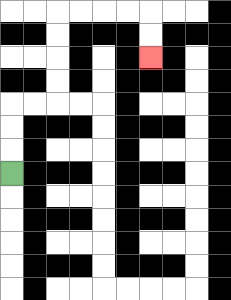{'start': '[0, 7]', 'end': '[6, 2]', 'path_directions': 'U,U,U,R,R,U,U,U,U,R,R,R,R,D,D', 'path_coordinates': '[[0, 7], [0, 6], [0, 5], [0, 4], [1, 4], [2, 4], [2, 3], [2, 2], [2, 1], [2, 0], [3, 0], [4, 0], [5, 0], [6, 0], [6, 1], [6, 2]]'}